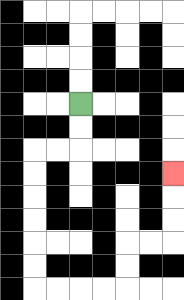{'start': '[3, 4]', 'end': '[7, 7]', 'path_directions': 'D,D,L,L,D,D,D,D,D,D,R,R,R,R,U,U,R,R,U,U,U', 'path_coordinates': '[[3, 4], [3, 5], [3, 6], [2, 6], [1, 6], [1, 7], [1, 8], [1, 9], [1, 10], [1, 11], [1, 12], [2, 12], [3, 12], [4, 12], [5, 12], [5, 11], [5, 10], [6, 10], [7, 10], [7, 9], [7, 8], [7, 7]]'}